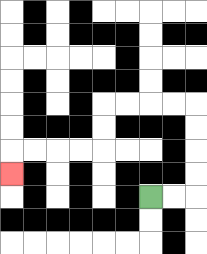{'start': '[6, 8]', 'end': '[0, 7]', 'path_directions': 'R,R,U,U,U,U,L,L,L,L,D,D,L,L,L,L,D', 'path_coordinates': '[[6, 8], [7, 8], [8, 8], [8, 7], [8, 6], [8, 5], [8, 4], [7, 4], [6, 4], [5, 4], [4, 4], [4, 5], [4, 6], [3, 6], [2, 6], [1, 6], [0, 6], [0, 7]]'}